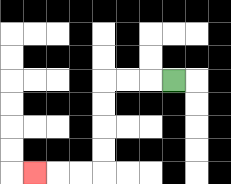{'start': '[7, 3]', 'end': '[1, 7]', 'path_directions': 'L,L,L,D,D,D,D,L,L,L', 'path_coordinates': '[[7, 3], [6, 3], [5, 3], [4, 3], [4, 4], [4, 5], [4, 6], [4, 7], [3, 7], [2, 7], [1, 7]]'}